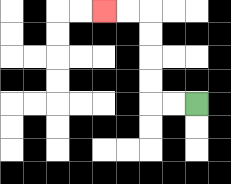{'start': '[8, 4]', 'end': '[4, 0]', 'path_directions': 'L,L,U,U,U,U,L,L', 'path_coordinates': '[[8, 4], [7, 4], [6, 4], [6, 3], [6, 2], [6, 1], [6, 0], [5, 0], [4, 0]]'}